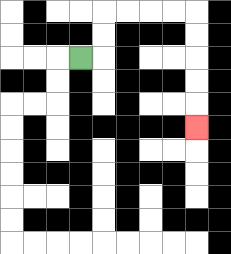{'start': '[3, 2]', 'end': '[8, 5]', 'path_directions': 'R,U,U,R,R,R,R,D,D,D,D,D', 'path_coordinates': '[[3, 2], [4, 2], [4, 1], [4, 0], [5, 0], [6, 0], [7, 0], [8, 0], [8, 1], [8, 2], [8, 3], [8, 4], [8, 5]]'}